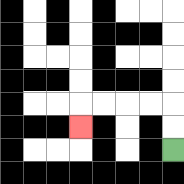{'start': '[7, 6]', 'end': '[3, 5]', 'path_directions': 'U,U,L,L,L,L,D', 'path_coordinates': '[[7, 6], [7, 5], [7, 4], [6, 4], [5, 4], [4, 4], [3, 4], [3, 5]]'}